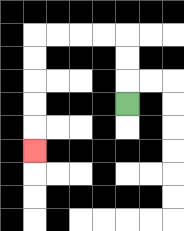{'start': '[5, 4]', 'end': '[1, 6]', 'path_directions': 'U,U,U,L,L,L,L,D,D,D,D,D', 'path_coordinates': '[[5, 4], [5, 3], [5, 2], [5, 1], [4, 1], [3, 1], [2, 1], [1, 1], [1, 2], [1, 3], [1, 4], [1, 5], [1, 6]]'}